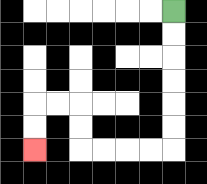{'start': '[7, 0]', 'end': '[1, 6]', 'path_directions': 'D,D,D,D,D,D,L,L,L,L,U,U,L,L,D,D', 'path_coordinates': '[[7, 0], [7, 1], [7, 2], [7, 3], [7, 4], [7, 5], [7, 6], [6, 6], [5, 6], [4, 6], [3, 6], [3, 5], [3, 4], [2, 4], [1, 4], [1, 5], [1, 6]]'}